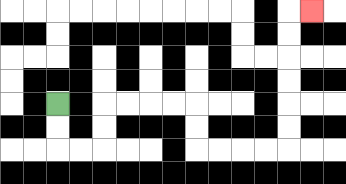{'start': '[2, 4]', 'end': '[13, 0]', 'path_directions': 'D,D,R,R,U,U,R,R,R,R,D,D,R,R,R,R,U,U,U,U,U,U,R', 'path_coordinates': '[[2, 4], [2, 5], [2, 6], [3, 6], [4, 6], [4, 5], [4, 4], [5, 4], [6, 4], [7, 4], [8, 4], [8, 5], [8, 6], [9, 6], [10, 6], [11, 6], [12, 6], [12, 5], [12, 4], [12, 3], [12, 2], [12, 1], [12, 0], [13, 0]]'}